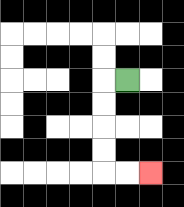{'start': '[5, 3]', 'end': '[6, 7]', 'path_directions': 'L,D,D,D,D,R,R', 'path_coordinates': '[[5, 3], [4, 3], [4, 4], [4, 5], [4, 6], [4, 7], [5, 7], [6, 7]]'}